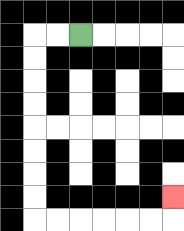{'start': '[3, 1]', 'end': '[7, 8]', 'path_directions': 'L,L,D,D,D,D,D,D,D,D,R,R,R,R,R,R,U', 'path_coordinates': '[[3, 1], [2, 1], [1, 1], [1, 2], [1, 3], [1, 4], [1, 5], [1, 6], [1, 7], [1, 8], [1, 9], [2, 9], [3, 9], [4, 9], [5, 9], [6, 9], [7, 9], [7, 8]]'}